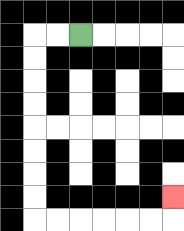{'start': '[3, 1]', 'end': '[7, 8]', 'path_directions': 'L,L,D,D,D,D,D,D,D,D,R,R,R,R,R,R,U', 'path_coordinates': '[[3, 1], [2, 1], [1, 1], [1, 2], [1, 3], [1, 4], [1, 5], [1, 6], [1, 7], [1, 8], [1, 9], [2, 9], [3, 9], [4, 9], [5, 9], [6, 9], [7, 9], [7, 8]]'}